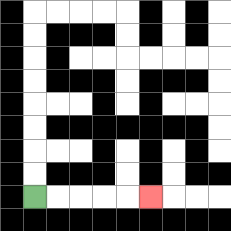{'start': '[1, 8]', 'end': '[6, 8]', 'path_directions': 'R,R,R,R,R', 'path_coordinates': '[[1, 8], [2, 8], [3, 8], [4, 8], [5, 8], [6, 8]]'}